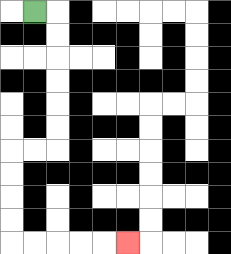{'start': '[1, 0]', 'end': '[5, 10]', 'path_directions': 'R,D,D,D,D,D,D,L,L,D,D,D,D,R,R,R,R,R', 'path_coordinates': '[[1, 0], [2, 0], [2, 1], [2, 2], [2, 3], [2, 4], [2, 5], [2, 6], [1, 6], [0, 6], [0, 7], [0, 8], [0, 9], [0, 10], [1, 10], [2, 10], [3, 10], [4, 10], [5, 10]]'}